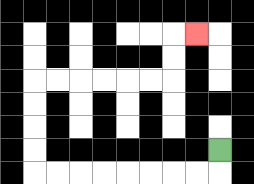{'start': '[9, 6]', 'end': '[8, 1]', 'path_directions': 'D,L,L,L,L,L,L,L,L,U,U,U,U,R,R,R,R,R,R,U,U,R', 'path_coordinates': '[[9, 6], [9, 7], [8, 7], [7, 7], [6, 7], [5, 7], [4, 7], [3, 7], [2, 7], [1, 7], [1, 6], [1, 5], [1, 4], [1, 3], [2, 3], [3, 3], [4, 3], [5, 3], [6, 3], [7, 3], [7, 2], [7, 1], [8, 1]]'}